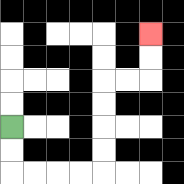{'start': '[0, 5]', 'end': '[6, 1]', 'path_directions': 'D,D,R,R,R,R,U,U,U,U,R,R,U,U', 'path_coordinates': '[[0, 5], [0, 6], [0, 7], [1, 7], [2, 7], [3, 7], [4, 7], [4, 6], [4, 5], [4, 4], [4, 3], [5, 3], [6, 3], [6, 2], [6, 1]]'}